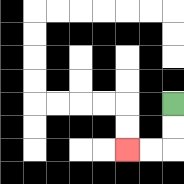{'start': '[7, 4]', 'end': '[5, 6]', 'path_directions': 'D,D,L,L', 'path_coordinates': '[[7, 4], [7, 5], [7, 6], [6, 6], [5, 6]]'}